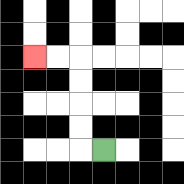{'start': '[4, 6]', 'end': '[1, 2]', 'path_directions': 'L,U,U,U,U,L,L', 'path_coordinates': '[[4, 6], [3, 6], [3, 5], [3, 4], [3, 3], [3, 2], [2, 2], [1, 2]]'}